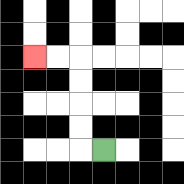{'start': '[4, 6]', 'end': '[1, 2]', 'path_directions': 'L,U,U,U,U,L,L', 'path_coordinates': '[[4, 6], [3, 6], [3, 5], [3, 4], [3, 3], [3, 2], [2, 2], [1, 2]]'}